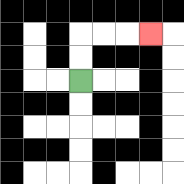{'start': '[3, 3]', 'end': '[6, 1]', 'path_directions': 'U,U,R,R,R', 'path_coordinates': '[[3, 3], [3, 2], [3, 1], [4, 1], [5, 1], [6, 1]]'}